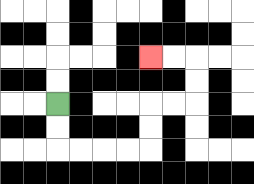{'start': '[2, 4]', 'end': '[6, 2]', 'path_directions': 'D,D,R,R,R,R,U,U,R,R,U,U,L,L', 'path_coordinates': '[[2, 4], [2, 5], [2, 6], [3, 6], [4, 6], [5, 6], [6, 6], [6, 5], [6, 4], [7, 4], [8, 4], [8, 3], [8, 2], [7, 2], [6, 2]]'}